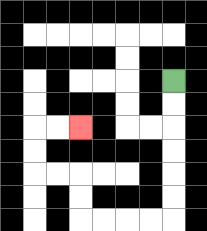{'start': '[7, 3]', 'end': '[3, 5]', 'path_directions': 'D,D,D,D,D,D,L,L,L,L,U,U,L,L,U,U,R,R', 'path_coordinates': '[[7, 3], [7, 4], [7, 5], [7, 6], [7, 7], [7, 8], [7, 9], [6, 9], [5, 9], [4, 9], [3, 9], [3, 8], [3, 7], [2, 7], [1, 7], [1, 6], [1, 5], [2, 5], [3, 5]]'}